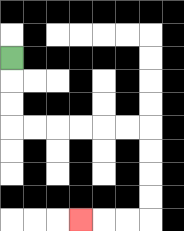{'start': '[0, 2]', 'end': '[3, 9]', 'path_directions': 'D,D,D,R,R,R,R,R,R,D,D,D,D,L,L,L', 'path_coordinates': '[[0, 2], [0, 3], [0, 4], [0, 5], [1, 5], [2, 5], [3, 5], [4, 5], [5, 5], [6, 5], [6, 6], [6, 7], [6, 8], [6, 9], [5, 9], [4, 9], [3, 9]]'}